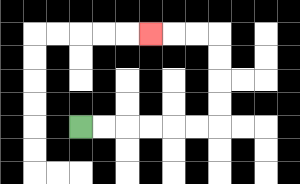{'start': '[3, 5]', 'end': '[6, 1]', 'path_directions': 'R,R,R,R,R,R,U,U,U,U,L,L,L', 'path_coordinates': '[[3, 5], [4, 5], [5, 5], [6, 5], [7, 5], [8, 5], [9, 5], [9, 4], [9, 3], [9, 2], [9, 1], [8, 1], [7, 1], [6, 1]]'}